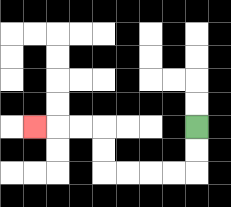{'start': '[8, 5]', 'end': '[1, 5]', 'path_directions': 'D,D,L,L,L,L,U,U,L,L,L', 'path_coordinates': '[[8, 5], [8, 6], [8, 7], [7, 7], [6, 7], [5, 7], [4, 7], [4, 6], [4, 5], [3, 5], [2, 5], [1, 5]]'}